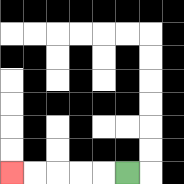{'start': '[5, 7]', 'end': '[0, 7]', 'path_directions': 'L,L,L,L,L', 'path_coordinates': '[[5, 7], [4, 7], [3, 7], [2, 7], [1, 7], [0, 7]]'}